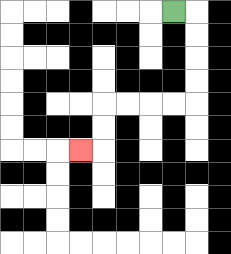{'start': '[7, 0]', 'end': '[3, 6]', 'path_directions': 'R,D,D,D,D,L,L,L,L,D,D,L', 'path_coordinates': '[[7, 0], [8, 0], [8, 1], [8, 2], [8, 3], [8, 4], [7, 4], [6, 4], [5, 4], [4, 4], [4, 5], [4, 6], [3, 6]]'}